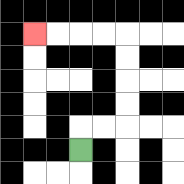{'start': '[3, 6]', 'end': '[1, 1]', 'path_directions': 'U,R,R,U,U,U,U,L,L,L,L', 'path_coordinates': '[[3, 6], [3, 5], [4, 5], [5, 5], [5, 4], [5, 3], [5, 2], [5, 1], [4, 1], [3, 1], [2, 1], [1, 1]]'}